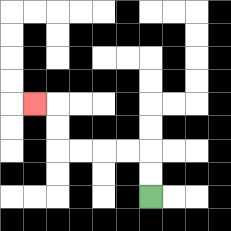{'start': '[6, 8]', 'end': '[1, 4]', 'path_directions': 'U,U,L,L,L,L,U,U,L', 'path_coordinates': '[[6, 8], [6, 7], [6, 6], [5, 6], [4, 6], [3, 6], [2, 6], [2, 5], [2, 4], [1, 4]]'}